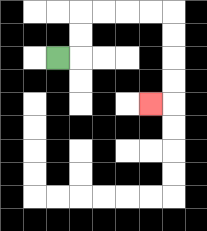{'start': '[2, 2]', 'end': '[6, 4]', 'path_directions': 'R,U,U,R,R,R,R,D,D,D,D,L', 'path_coordinates': '[[2, 2], [3, 2], [3, 1], [3, 0], [4, 0], [5, 0], [6, 0], [7, 0], [7, 1], [7, 2], [7, 3], [7, 4], [6, 4]]'}